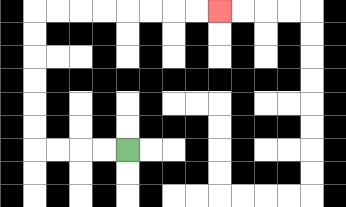{'start': '[5, 6]', 'end': '[9, 0]', 'path_directions': 'L,L,L,L,U,U,U,U,U,U,R,R,R,R,R,R,R,R', 'path_coordinates': '[[5, 6], [4, 6], [3, 6], [2, 6], [1, 6], [1, 5], [1, 4], [1, 3], [1, 2], [1, 1], [1, 0], [2, 0], [3, 0], [4, 0], [5, 0], [6, 0], [7, 0], [8, 0], [9, 0]]'}